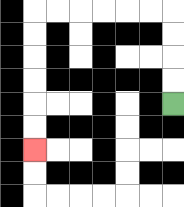{'start': '[7, 4]', 'end': '[1, 6]', 'path_directions': 'U,U,U,U,L,L,L,L,L,L,D,D,D,D,D,D', 'path_coordinates': '[[7, 4], [7, 3], [7, 2], [7, 1], [7, 0], [6, 0], [5, 0], [4, 0], [3, 0], [2, 0], [1, 0], [1, 1], [1, 2], [1, 3], [1, 4], [1, 5], [1, 6]]'}